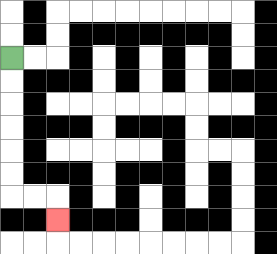{'start': '[0, 2]', 'end': '[2, 9]', 'path_directions': 'D,D,D,D,D,D,R,R,D', 'path_coordinates': '[[0, 2], [0, 3], [0, 4], [0, 5], [0, 6], [0, 7], [0, 8], [1, 8], [2, 8], [2, 9]]'}